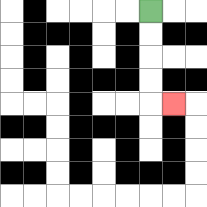{'start': '[6, 0]', 'end': '[7, 4]', 'path_directions': 'D,D,D,D,R', 'path_coordinates': '[[6, 0], [6, 1], [6, 2], [6, 3], [6, 4], [7, 4]]'}